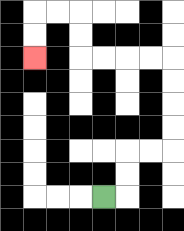{'start': '[4, 8]', 'end': '[1, 2]', 'path_directions': 'R,U,U,R,R,U,U,U,U,L,L,L,L,U,U,L,L,D,D', 'path_coordinates': '[[4, 8], [5, 8], [5, 7], [5, 6], [6, 6], [7, 6], [7, 5], [7, 4], [7, 3], [7, 2], [6, 2], [5, 2], [4, 2], [3, 2], [3, 1], [3, 0], [2, 0], [1, 0], [1, 1], [1, 2]]'}